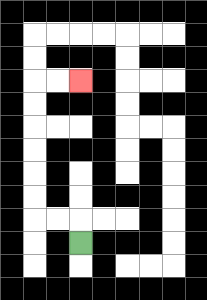{'start': '[3, 10]', 'end': '[3, 3]', 'path_directions': 'U,L,L,U,U,U,U,U,U,R,R', 'path_coordinates': '[[3, 10], [3, 9], [2, 9], [1, 9], [1, 8], [1, 7], [1, 6], [1, 5], [1, 4], [1, 3], [2, 3], [3, 3]]'}